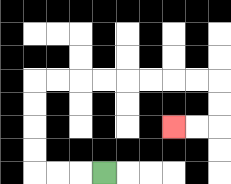{'start': '[4, 7]', 'end': '[7, 5]', 'path_directions': 'L,L,L,U,U,U,U,R,R,R,R,R,R,R,R,D,D,L,L', 'path_coordinates': '[[4, 7], [3, 7], [2, 7], [1, 7], [1, 6], [1, 5], [1, 4], [1, 3], [2, 3], [3, 3], [4, 3], [5, 3], [6, 3], [7, 3], [8, 3], [9, 3], [9, 4], [9, 5], [8, 5], [7, 5]]'}